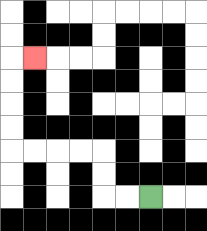{'start': '[6, 8]', 'end': '[1, 2]', 'path_directions': 'L,L,U,U,L,L,L,L,U,U,U,U,R', 'path_coordinates': '[[6, 8], [5, 8], [4, 8], [4, 7], [4, 6], [3, 6], [2, 6], [1, 6], [0, 6], [0, 5], [0, 4], [0, 3], [0, 2], [1, 2]]'}